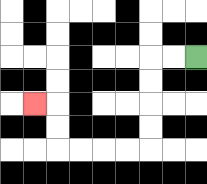{'start': '[8, 2]', 'end': '[1, 4]', 'path_directions': 'L,L,D,D,D,D,L,L,L,L,U,U,L', 'path_coordinates': '[[8, 2], [7, 2], [6, 2], [6, 3], [6, 4], [6, 5], [6, 6], [5, 6], [4, 6], [3, 6], [2, 6], [2, 5], [2, 4], [1, 4]]'}